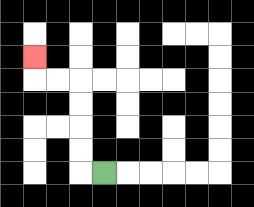{'start': '[4, 7]', 'end': '[1, 2]', 'path_directions': 'L,U,U,U,U,L,L,U', 'path_coordinates': '[[4, 7], [3, 7], [3, 6], [3, 5], [3, 4], [3, 3], [2, 3], [1, 3], [1, 2]]'}